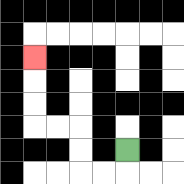{'start': '[5, 6]', 'end': '[1, 2]', 'path_directions': 'D,L,L,U,U,L,L,U,U,U', 'path_coordinates': '[[5, 6], [5, 7], [4, 7], [3, 7], [3, 6], [3, 5], [2, 5], [1, 5], [1, 4], [1, 3], [1, 2]]'}